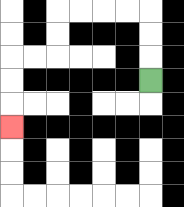{'start': '[6, 3]', 'end': '[0, 5]', 'path_directions': 'U,U,U,L,L,L,L,D,D,L,L,D,D,D', 'path_coordinates': '[[6, 3], [6, 2], [6, 1], [6, 0], [5, 0], [4, 0], [3, 0], [2, 0], [2, 1], [2, 2], [1, 2], [0, 2], [0, 3], [0, 4], [0, 5]]'}